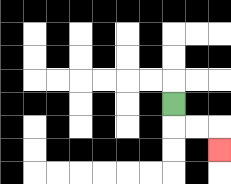{'start': '[7, 4]', 'end': '[9, 6]', 'path_directions': 'D,R,R,D', 'path_coordinates': '[[7, 4], [7, 5], [8, 5], [9, 5], [9, 6]]'}